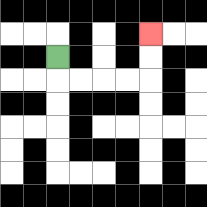{'start': '[2, 2]', 'end': '[6, 1]', 'path_directions': 'D,R,R,R,R,U,U', 'path_coordinates': '[[2, 2], [2, 3], [3, 3], [4, 3], [5, 3], [6, 3], [6, 2], [6, 1]]'}